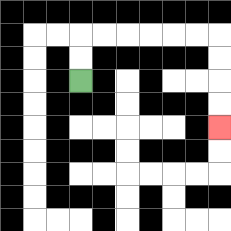{'start': '[3, 3]', 'end': '[9, 5]', 'path_directions': 'U,U,R,R,R,R,R,R,D,D,D,D', 'path_coordinates': '[[3, 3], [3, 2], [3, 1], [4, 1], [5, 1], [6, 1], [7, 1], [8, 1], [9, 1], [9, 2], [9, 3], [9, 4], [9, 5]]'}